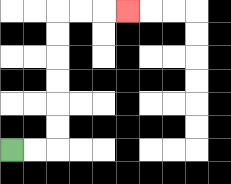{'start': '[0, 6]', 'end': '[5, 0]', 'path_directions': 'R,R,U,U,U,U,U,U,R,R,R', 'path_coordinates': '[[0, 6], [1, 6], [2, 6], [2, 5], [2, 4], [2, 3], [2, 2], [2, 1], [2, 0], [3, 0], [4, 0], [5, 0]]'}